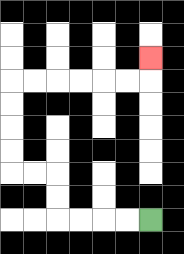{'start': '[6, 9]', 'end': '[6, 2]', 'path_directions': 'L,L,L,L,U,U,L,L,U,U,U,U,R,R,R,R,R,R,U', 'path_coordinates': '[[6, 9], [5, 9], [4, 9], [3, 9], [2, 9], [2, 8], [2, 7], [1, 7], [0, 7], [0, 6], [0, 5], [0, 4], [0, 3], [1, 3], [2, 3], [3, 3], [4, 3], [5, 3], [6, 3], [6, 2]]'}